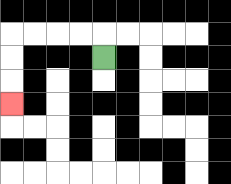{'start': '[4, 2]', 'end': '[0, 4]', 'path_directions': 'U,L,L,L,L,D,D,D', 'path_coordinates': '[[4, 2], [4, 1], [3, 1], [2, 1], [1, 1], [0, 1], [0, 2], [0, 3], [0, 4]]'}